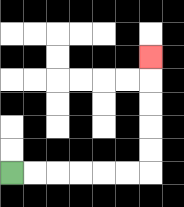{'start': '[0, 7]', 'end': '[6, 2]', 'path_directions': 'R,R,R,R,R,R,U,U,U,U,U', 'path_coordinates': '[[0, 7], [1, 7], [2, 7], [3, 7], [4, 7], [5, 7], [6, 7], [6, 6], [6, 5], [6, 4], [6, 3], [6, 2]]'}